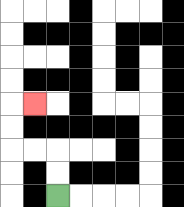{'start': '[2, 8]', 'end': '[1, 4]', 'path_directions': 'U,U,L,L,U,U,R', 'path_coordinates': '[[2, 8], [2, 7], [2, 6], [1, 6], [0, 6], [0, 5], [0, 4], [1, 4]]'}